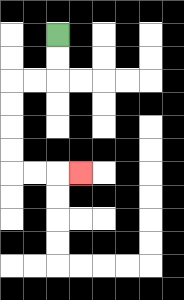{'start': '[2, 1]', 'end': '[3, 7]', 'path_directions': 'D,D,L,L,D,D,D,D,R,R,R', 'path_coordinates': '[[2, 1], [2, 2], [2, 3], [1, 3], [0, 3], [0, 4], [0, 5], [0, 6], [0, 7], [1, 7], [2, 7], [3, 7]]'}